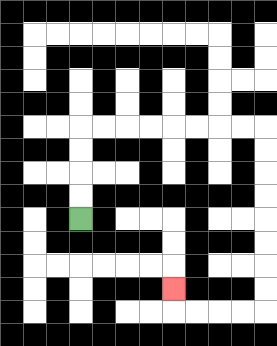{'start': '[3, 9]', 'end': '[7, 12]', 'path_directions': 'U,U,U,U,R,R,R,R,R,R,R,R,D,D,D,D,D,D,D,D,L,L,L,L,U', 'path_coordinates': '[[3, 9], [3, 8], [3, 7], [3, 6], [3, 5], [4, 5], [5, 5], [6, 5], [7, 5], [8, 5], [9, 5], [10, 5], [11, 5], [11, 6], [11, 7], [11, 8], [11, 9], [11, 10], [11, 11], [11, 12], [11, 13], [10, 13], [9, 13], [8, 13], [7, 13], [7, 12]]'}